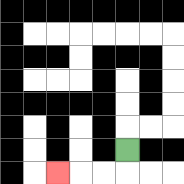{'start': '[5, 6]', 'end': '[2, 7]', 'path_directions': 'D,L,L,L', 'path_coordinates': '[[5, 6], [5, 7], [4, 7], [3, 7], [2, 7]]'}